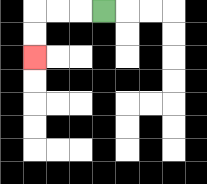{'start': '[4, 0]', 'end': '[1, 2]', 'path_directions': 'L,L,L,D,D', 'path_coordinates': '[[4, 0], [3, 0], [2, 0], [1, 0], [1, 1], [1, 2]]'}